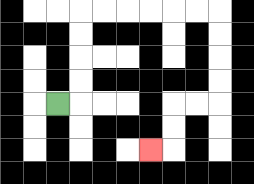{'start': '[2, 4]', 'end': '[6, 6]', 'path_directions': 'R,U,U,U,U,R,R,R,R,R,R,D,D,D,D,L,L,D,D,L', 'path_coordinates': '[[2, 4], [3, 4], [3, 3], [3, 2], [3, 1], [3, 0], [4, 0], [5, 0], [6, 0], [7, 0], [8, 0], [9, 0], [9, 1], [9, 2], [9, 3], [9, 4], [8, 4], [7, 4], [7, 5], [7, 6], [6, 6]]'}